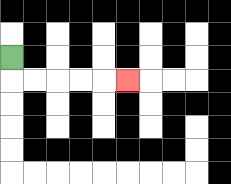{'start': '[0, 2]', 'end': '[5, 3]', 'path_directions': 'D,R,R,R,R,R', 'path_coordinates': '[[0, 2], [0, 3], [1, 3], [2, 3], [3, 3], [4, 3], [5, 3]]'}